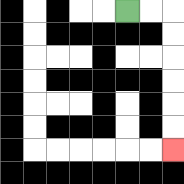{'start': '[5, 0]', 'end': '[7, 6]', 'path_directions': 'R,R,D,D,D,D,D,D', 'path_coordinates': '[[5, 0], [6, 0], [7, 0], [7, 1], [7, 2], [7, 3], [7, 4], [7, 5], [7, 6]]'}